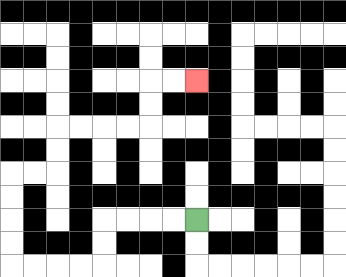{'start': '[8, 9]', 'end': '[8, 3]', 'path_directions': 'L,L,L,L,D,D,L,L,L,L,U,U,U,U,R,R,U,U,R,R,R,R,U,U,R,R', 'path_coordinates': '[[8, 9], [7, 9], [6, 9], [5, 9], [4, 9], [4, 10], [4, 11], [3, 11], [2, 11], [1, 11], [0, 11], [0, 10], [0, 9], [0, 8], [0, 7], [1, 7], [2, 7], [2, 6], [2, 5], [3, 5], [4, 5], [5, 5], [6, 5], [6, 4], [6, 3], [7, 3], [8, 3]]'}